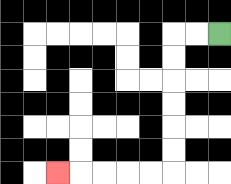{'start': '[9, 1]', 'end': '[2, 7]', 'path_directions': 'L,L,D,D,D,D,D,D,L,L,L,L,L', 'path_coordinates': '[[9, 1], [8, 1], [7, 1], [7, 2], [7, 3], [7, 4], [7, 5], [7, 6], [7, 7], [6, 7], [5, 7], [4, 7], [3, 7], [2, 7]]'}